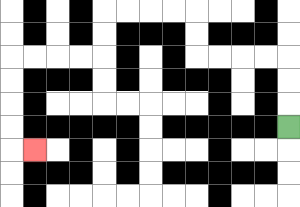{'start': '[12, 5]', 'end': '[1, 6]', 'path_directions': 'U,U,U,L,L,L,L,U,U,L,L,L,L,D,D,L,L,L,L,D,D,D,D,R', 'path_coordinates': '[[12, 5], [12, 4], [12, 3], [12, 2], [11, 2], [10, 2], [9, 2], [8, 2], [8, 1], [8, 0], [7, 0], [6, 0], [5, 0], [4, 0], [4, 1], [4, 2], [3, 2], [2, 2], [1, 2], [0, 2], [0, 3], [0, 4], [0, 5], [0, 6], [1, 6]]'}